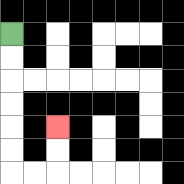{'start': '[0, 1]', 'end': '[2, 5]', 'path_directions': 'D,D,D,D,D,D,R,R,U,U', 'path_coordinates': '[[0, 1], [0, 2], [0, 3], [0, 4], [0, 5], [0, 6], [0, 7], [1, 7], [2, 7], [2, 6], [2, 5]]'}